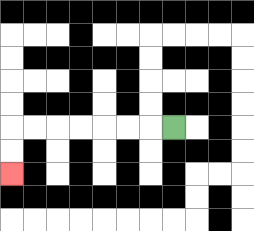{'start': '[7, 5]', 'end': '[0, 7]', 'path_directions': 'L,L,L,L,L,L,L,D,D', 'path_coordinates': '[[7, 5], [6, 5], [5, 5], [4, 5], [3, 5], [2, 5], [1, 5], [0, 5], [0, 6], [0, 7]]'}